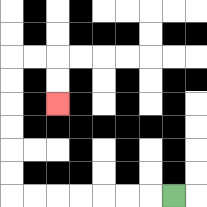{'start': '[7, 8]', 'end': '[2, 4]', 'path_directions': 'L,L,L,L,L,L,L,U,U,U,U,U,U,R,R,D,D', 'path_coordinates': '[[7, 8], [6, 8], [5, 8], [4, 8], [3, 8], [2, 8], [1, 8], [0, 8], [0, 7], [0, 6], [0, 5], [0, 4], [0, 3], [0, 2], [1, 2], [2, 2], [2, 3], [2, 4]]'}